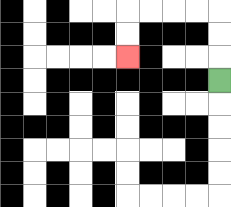{'start': '[9, 3]', 'end': '[5, 2]', 'path_directions': 'U,U,U,L,L,L,L,D,D', 'path_coordinates': '[[9, 3], [9, 2], [9, 1], [9, 0], [8, 0], [7, 0], [6, 0], [5, 0], [5, 1], [5, 2]]'}